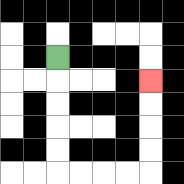{'start': '[2, 2]', 'end': '[6, 3]', 'path_directions': 'D,D,D,D,D,R,R,R,R,U,U,U,U', 'path_coordinates': '[[2, 2], [2, 3], [2, 4], [2, 5], [2, 6], [2, 7], [3, 7], [4, 7], [5, 7], [6, 7], [6, 6], [6, 5], [6, 4], [6, 3]]'}